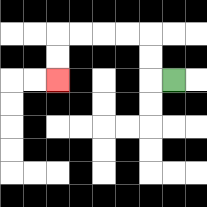{'start': '[7, 3]', 'end': '[2, 3]', 'path_directions': 'L,U,U,L,L,L,L,D,D', 'path_coordinates': '[[7, 3], [6, 3], [6, 2], [6, 1], [5, 1], [4, 1], [3, 1], [2, 1], [2, 2], [2, 3]]'}